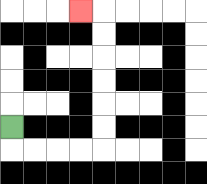{'start': '[0, 5]', 'end': '[3, 0]', 'path_directions': 'D,R,R,R,R,U,U,U,U,U,U,L', 'path_coordinates': '[[0, 5], [0, 6], [1, 6], [2, 6], [3, 6], [4, 6], [4, 5], [4, 4], [4, 3], [4, 2], [4, 1], [4, 0], [3, 0]]'}